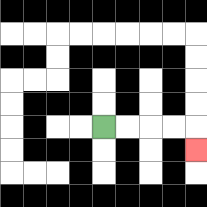{'start': '[4, 5]', 'end': '[8, 6]', 'path_directions': 'R,R,R,R,D', 'path_coordinates': '[[4, 5], [5, 5], [6, 5], [7, 5], [8, 5], [8, 6]]'}